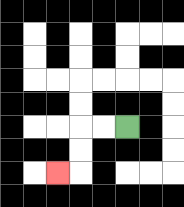{'start': '[5, 5]', 'end': '[2, 7]', 'path_directions': 'L,L,D,D,L', 'path_coordinates': '[[5, 5], [4, 5], [3, 5], [3, 6], [3, 7], [2, 7]]'}